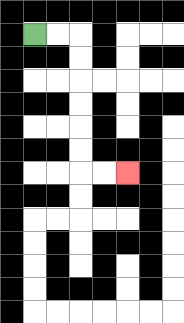{'start': '[1, 1]', 'end': '[5, 7]', 'path_directions': 'R,R,D,D,D,D,D,D,R,R', 'path_coordinates': '[[1, 1], [2, 1], [3, 1], [3, 2], [3, 3], [3, 4], [3, 5], [3, 6], [3, 7], [4, 7], [5, 7]]'}